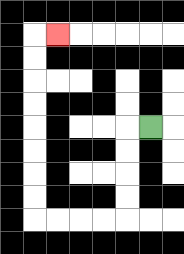{'start': '[6, 5]', 'end': '[2, 1]', 'path_directions': 'L,D,D,D,D,L,L,L,L,U,U,U,U,U,U,U,U,R', 'path_coordinates': '[[6, 5], [5, 5], [5, 6], [5, 7], [5, 8], [5, 9], [4, 9], [3, 9], [2, 9], [1, 9], [1, 8], [1, 7], [1, 6], [1, 5], [1, 4], [1, 3], [1, 2], [1, 1], [2, 1]]'}